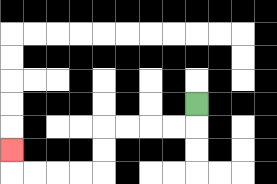{'start': '[8, 4]', 'end': '[0, 6]', 'path_directions': 'D,L,L,L,L,D,D,L,L,L,L,U', 'path_coordinates': '[[8, 4], [8, 5], [7, 5], [6, 5], [5, 5], [4, 5], [4, 6], [4, 7], [3, 7], [2, 7], [1, 7], [0, 7], [0, 6]]'}